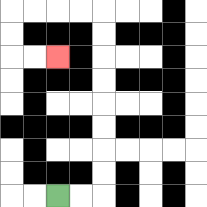{'start': '[2, 8]', 'end': '[2, 2]', 'path_directions': 'R,R,U,U,U,U,U,U,U,U,L,L,L,L,D,D,R,R', 'path_coordinates': '[[2, 8], [3, 8], [4, 8], [4, 7], [4, 6], [4, 5], [4, 4], [4, 3], [4, 2], [4, 1], [4, 0], [3, 0], [2, 0], [1, 0], [0, 0], [0, 1], [0, 2], [1, 2], [2, 2]]'}